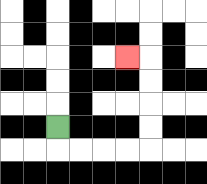{'start': '[2, 5]', 'end': '[5, 2]', 'path_directions': 'D,R,R,R,R,U,U,U,U,L', 'path_coordinates': '[[2, 5], [2, 6], [3, 6], [4, 6], [5, 6], [6, 6], [6, 5], [6, 4], [6, 3], [6, 2], [5, 2]]'}